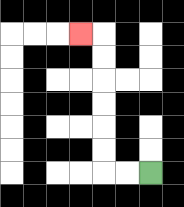{'start': '[6, 7]', 'end': '[3, 1]', 'path_directions': 'L,L,U,U,U,U,U,U,L', 'path_coordinates': '[[6, 7], [5, 7], [4, 7], [4, 6], [4, 5], [4, 4], [4, 3], [4, 2], [4, 1], [3, 1]]'}